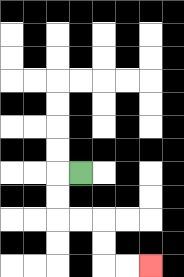{'start': '[3, 7]', 'end': '[6, 11]', 'path_directions': 'L,D,D,R,R,D,D,R,R', 'path_coordinates': '[[3, 7], [2, 7], [2, 8], [2, 9], [3, 9], [4, 9], [4, 10], [4, 11], [5, 11], [6, 11]]'}